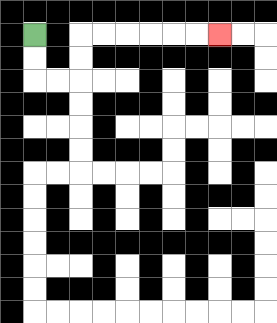{'start': '[1, 1]', 'end': '[9, 1]', 'path_directions': 'D,D,R,R,U,U,R,R,R,R,R,R', 'path_coordinates': '[[1, 1], [1, 2], [1, 3], [2, 3], [3, 3], [3, 2], [3, 1], [4, 1], [5, 1], [6, 1], [7, 1], [8, 1], [9, 1]]'}